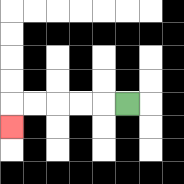{'start': '[5, 4]', 'end': '[0, 5]', 'path_directions': 'L,L,L,L,L,D', 'path_coordinates': '[[5, 4], [4, 4], [3, 4], [2, 4], [1, 4], [0, 4], [0, 5]]'}